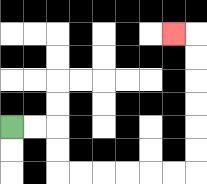{'start': '[0, 5]', 'end': '[7, 1]', 'path_directions': 'R,R,D,D,R,R,R,R,R,R,U,U,U,U,U,U,L', 'path_coordinates': '[[0, 5], [1, 5], [2, 5], [2, 6], [2, 7], [3, 7], [4, 7], [5, 7], [6, 7], [7, 7], [8, 7], [8, 6], [8, 5], [8, 4], [8, 3], [8, 2], [8, 1], [7, 1]]'}